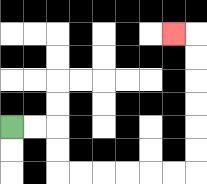{'start': '[0, 5]', 'end': '[7, 1]', 'path_directions': 'R,R,D,D,R,R,R,R,R,R,U,U,U,U,U,U,L', 'path_coordinates': '[[0, 5], [1, 5], [2, 5], [2, 6], [2, 7], [3, 7], [4, 7], [5, 7], [6, 7], [7, 7], [8, 7], [8, 6], [8, 5], [8, 4], [8, 3], [8, 2], [8, 1], [7, 1]]'}